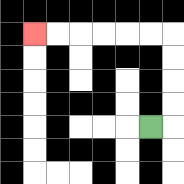{'start': '[6, 5]', 'end': '[1, 1]', 'path_directions': 'R,U,U,U,U,L,L,L,L,L,L', 'path_coordinates': '[[6, 5], [7, 5], [7, 4], [7, 3], [7, 2], [7, 1], [6, 1], [5, 1], [4, 1], [3, 1], [2, 1], [1, 1]]'}